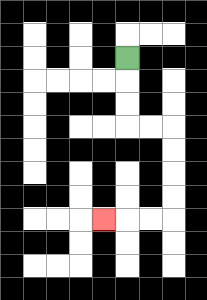{'start': '[5, 2]', 'end': '[4, 9]', 'path_directions': 'D,D,D,R,R,D,D,D,D,L,L,L', 'path_coordinates': '[[5, 2], [5, 3], [5, 4], [5, 5], [6, 5], [7, 5], [7, 6], [7, 7], [7, 8], [7, 9], [6, 9], [5, 9], [4, 9]]'}